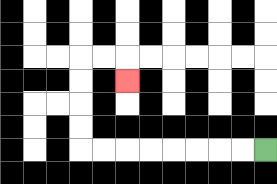{'start': '[11, 6]', 'end': '[5, 3]', 'path_directions': 'L,L,L,L,L,L,L,L,U,U,U,U,R,R,D', 'path_coordinates': '[[11, 6], [10, 6], [9, 6], [8, 6], [7, 6], [6, 6], [5, 6], [4, 6], [3, 6], [3, 5], [3, 4], [3, 3], [3, 2], [4, 2], [5, 2], [5, 3]]'}